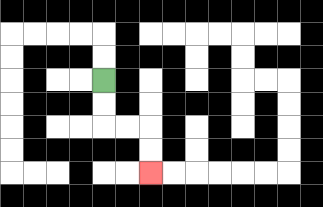{'start': '[4, 3]', 'end': '[6, 7]', 'path_directions': 'D,D,R,R,D,D', 'path_coordinates': '[[4, 3], [4, 4], [4, 5], [5, 5], [6, 5], [6, 6], [6, 7]]'}